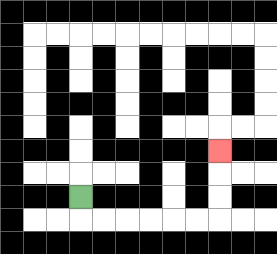{'start': '[3, 8]', 'end': '[9, 6]', 'path_directions': 'D,R,R,R,R,R,R,U,U,U', 'path_coordinates': '[[3, 8], [3, 9], [4, 9], [5, 9], [6, 9], [7, 9], [8, 9], [9, 9], [9, 8], [9, 7], [9, 6]]'}